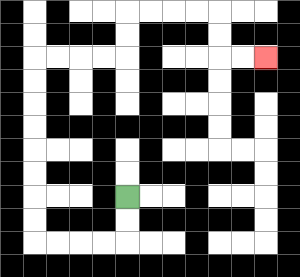{'start': '[5, 8]', 'end': '[11, 2]', 'path_directions': 'D,D,L,L,L,L,U,U,U,U,U,U,U,U,R,R,R,R,U,U,R,R,R,R,D,D,R,R', 'path_coordinates': '[[5, 8], [5, 9], [5, 10], [4, 10], [3, 10], [2, 10], [1, 10], [1, 9], [1, 8], [1, 7], [1, 6], [1, 5], [1, 4], [1, 3], [1, 2], [2, 2], [3, 2], [4, 2], [5, 2], [5, 1], [5, 0], [6, 0], [7, 0], [8, 0], [9, 0], [9, 1], [9, 2], [10, 2], [11, 2]]'}